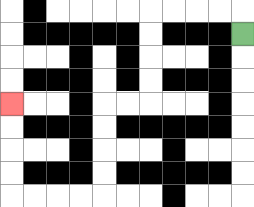{'start': '[10, 1]', 'end': '[0, 4]', 'path_directions': 'U,L,L,L,L,D,D,D,D,L,L,D,D,D,D,L,L,L,L,U,U,U,U', 'path_coordinates': '[[10, 1], [10, 0], [9, 0], [8, 0], [7, 0], [6, 0], [6, 1], [6, 2], [6, 3], [6, 4], [5, 4], [4, 4], [4, 5], [4, 6], [4, 7], [4, 8], [3, 8], [2, 8], [1, 8], [0, 8], [0, 7], [0, 6], [0, 5], [0, 4]]'}